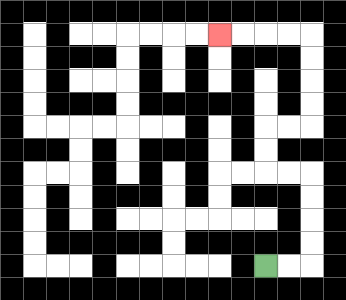{'start': '[11, 11]', 'end': '[9, 1]', 'path_directions': 'R,R,U,U,U,U,L,L,U,U,R,R,U,U,U,U,L,L,L,L', 'path_coordinates': '[[11, 11], [12, 11], [13, 11], [13, 10], [13, 9], [13, 8], [13, 7], [12, 7], [11, 7], [11, 6], [11, 5], [12, 5], [13, 5], [13, 4], [13, 3], [13, 2], [13, 1], [12, 1], [11, 1], [10, 1], [9, 1]]'}